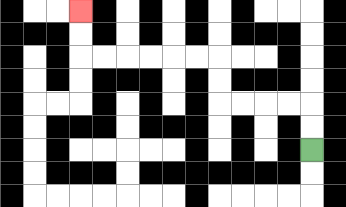{'start': '[13, 6]', 'end': '[3, 0]', 'path_directions': 'U,U,L,L,L,L,U,U,L,L,L,L,L,L,U,U', 'path_coordinates': '[[13, 6], [13, 5], [13, 4], [12, 4], [11, 4], [10, 4], [9, 4], [9, 3], [9, 2], [8, 2], [7, 2], [6, 2], [5, 2], [4, 2], [3, 2], [3, 1], [3, 0]]'}